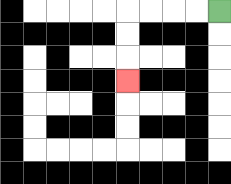{'start': '[9, 0]', 'end': '[5, 3]', 'path_directions': 'L,L,L,L,D,D,D', 'path_coordinates': '[[9, 0], [8, 0], [7, 0], [6, 0], [5, 0], [5, 1], [5, 2], [5, 3]]'}